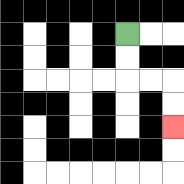{'start': '[5, 1]', 'end': '[7, 5]', 'path_directions': 'D,D,R,R,D,D', 'path_coordinates': '[[5, 1], [5, 2], [5, 3], [6, 3], [7, 3], [7, 4], [7, 5]]'}